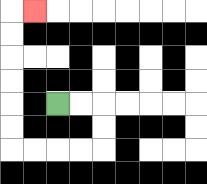{'start': '[2, 4]', 'end': '[1, 0]', 'path_directions': 'R,R,D,D,L,L,L,L,U,U,U,U,U,U,R', 'path_coordinates': '[[2, 4], [3, 4], [4, 4], [4, 5], [4, 6], [3, 6], [2, 6], [1, 6], [0, 6], [0, 5], [0, 4], [0, 3], [0, 2], [0, 1], [0, 0], [1, 0]]'}